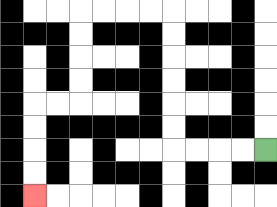{'start': '[11, 6]', 'end': '[1, 8]', 'path_directions': 'L,L,L,L,U,U,U,U,U,U,L,L,L,L,D,D,D,D,L,L,D,D,D,D', 'path_coordinates': '[[11, 6], [10, 6], [9, 6], [8, 6], [7, 6], [7, 5], [7, 4], [7, 3], [7, 2], [7, 1], [7, 0], [6, 0], [5, 0], [4, 0], [3, 0], [3, 1], [3, 2], [3, 3], [3, 4], [2, 4], [1, 4], [1, 5], [1, 6], [1, 7], [1, 8]]'}